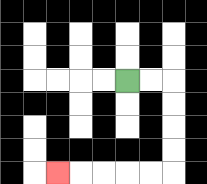{'start': '[5, 3]', 'end': '[2, 7]', 'path_directions': 'R,R,D,D,D,D,L,L,L,L,L', 'path_coordinates': '[[5, 3], [6, 3], [7, 3], [7, 4], [7, 5], [7, 6], [7, 7], [6, 7], [5, 7], [4, 7], [3, 7], [2, 7]]'}